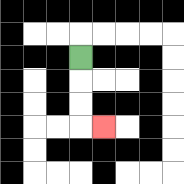{'start': '[3, 2]', 'end': '[4, 5]', 'path_directions': 'D,D,D,R', 'path_coordinates': '[[3, 2], [3, 3], [3, 4], [3, 5], [4, 5]]'}